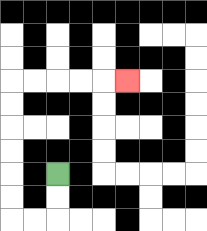{'start': '[2, 7]', 'end': '[5, 3]', 'path_directions': 'D,D,L,L,U,U,U,U,U,U,R,R,R,R,R', 'path_coordinates': '[[2, 7], [2, 8], [2, 9], [1, 9], [0, 9], [0, 8], [0, 7], [0, 6], [0, 5], [0, 4], [0, 3], [1, 3], [2, 3], [3, 3], [4, 3], [5, 3]]'}